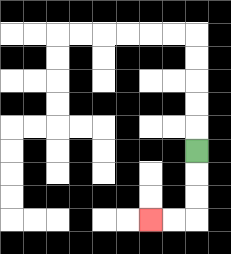{'start': '[8, 6]', 'end': '[6, 9]', 'path_directions': 'D,D,D,L,L', 'path_coordinates': '[[8, 6], [8, 7], [8, 8], [8, 9], [7, 9], [6, 9]]'}